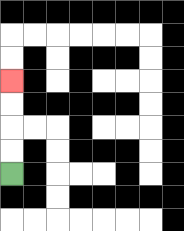{'start': '[0, 7]', 'end': '[0, 3]', 'path_directions': 'U,U,U,U', 'path_coordinates': '[[0, 7], [0, 6], [0, 5], [0, 4], [0, 3]]'}